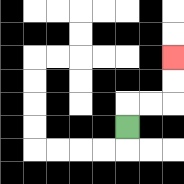{'start': '[5, 5]', 'end': '[7, 2]', 'path_directions': 'U,R,R,U,U', 'path_coordinates': '[[5, 5], [5, 4], [6, 4], [7, 4], [7, 3], [7, 2]]'}